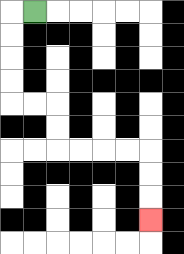{'start': '[1, 0]', 'end': '[6, 9]', 'path_directions': 'L,D,D,D,D,R,R,D,D,R,R,R,R,D,D,D', 'path_coordinates': '[[1, 0], [0, 0], [0, 1], [0, 2], [0, 3], [0, 4], [1, 4], [2, 4], [2, 5], [2, 6], [3, 6], [4, 6], [5, 6], [6, 6], [6, 7], [6, 8], [6, 9]]'}